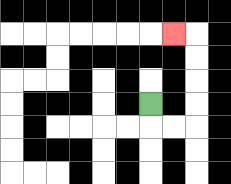{'start': '[6, 4]', 'end': '[7, 1]', 'path_directions': 'D,R,R,U,U,U,U,L', 'path_coordinates': '[[6, 4], [6, 5], [7, 5], [8, 5], [8, 4], [8, 3], [8, 2], [8, 1], [7, 1]]'}